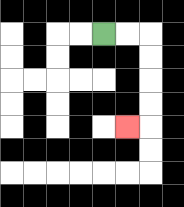{'start': '[4, 1]', 'end': '[5, 5]', 'path_directions': 'R,R,D,D,D,D,L', 'path_coordinates': '[[4, 1], [5, 1], [6, 1], [6, 2], [6, 3], [6, 4], [6, 5], [5, 5]]'}